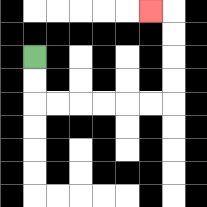{'start': '[1, 2]', 'end': '[6, 0]', 'path_directions': 'D,D,R,R,R,R,R,R,U,U,U,U,L', 'path_coordinates': '[[1, 2], [1, 3], [1, 4], [2, 4], [3, 4], [4, 4], [5, 4], [6, 4], [7, 4], [7, 3], [7, 2], [7, 1], [7, 0], [6, 0]]'}